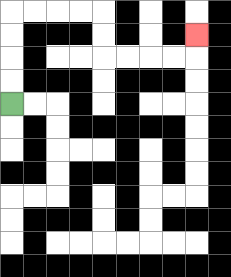{'start': '[0, 4]', 'end': '[8, 1]', 'path_directions': 'U,U,U,U,R,R,R,R,D,D,R,R,R,R,U', 'path_coordinates': '[[0, 4], [0, 3], [0, 2], [0, 1], [0, 0], [1, 0], [2, 0], [3, 0], [4, 0], [4, 1], [4, 2], [5, 2], [6, 2], [7, 2], [8, 2], [8, 1]]'}